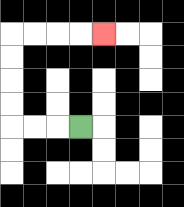{'start': '[3, 5]', 'end': '[4, 1]', 'path_directions': 'L,L,L,U,U,U,U,R,R,R,R', 'path_coordinates': '[[3, 5], [2, 5], [1, 5], [0, 5], [0, 4], [0, 3], [0, 2], [0, 1], [1, 1], [2, 1], [3, 1], [4, 1]]'}